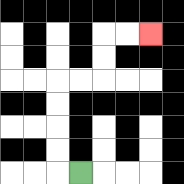{'start': '[3, 7]', 'end': '[6, 1]', 'path_directions': 'L,U,U,U,U,R,R,U,U,R,R', 'path_coordinates': '[[3, 7], [2, 7], [2, 6], [2, 5], [2, 4], [2, 3], [3, 3], [4, 3], [4, 2], [4, 1], [5, 1], [6, 1]]'}